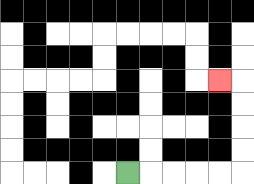{'start': '[5, 7]', 'end': '[9, 3]', 'path_directions': 'R,R,R,R,R,U,U,U,U,L', 'path_coordinates': '[[5, 7], [6, 7], [7, 7], [8, 7], [9, 7], [10, 7], [10, 6], [10, 5], [10, 4], [10, 3], [9, 3]]'}